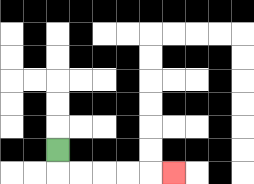{'start': '[2, 6]', 'end': '[7, 7]', 'path_directions': 'D,R,R,R,R,R', 'path_coordinates': '[[2, 6], [2, 7], [3, 7], [4, 7], [5, 7], [6, 7], [7, 7]]'}